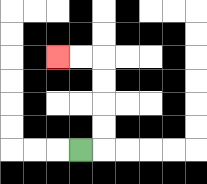{'start': '[3, 6]', 'end': '[2, 2]', 'path_directions': 'R,U,U,U,U,L,L', 'path_coordinates': '[[3, 6], [4, 6], [4, 5], [4, 4], [4, 3], [4, 2], [3, 2], [2, 2]]'}